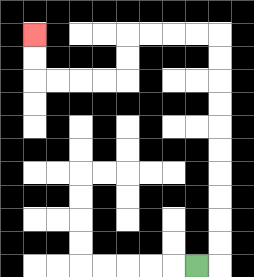{'start': '[8, 11]', 'end': '[1, 1]', 'path_directions': 'R,U,U,U,U,U,U,U,U,U,U,L,L,L,L,D,D,L,L,L,L,U,U', 'path_coordinates': '[[8, 11], [9, 11], [9, 10], [9, 9], [9, 8], [9, 7], [9, 6], [9, 5], [9, 4], [9, 3], [9, 2], [9, 1], [8, 1], [7, 1], [6, 1], [5, 1], [5, 2], [5, 3], [4, 3], [3, 3], [2, 3], [1, 3], [1, 2], [1, 1]]'}